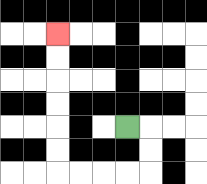{'start': '[5, 5]', 'end': '[2, 1]', 'path_directions': 'R,D,D,L,L,L,L,U,U,U,U,U,U', 'path_coordinates': '[[5, 5], [6, 5], [6, 6], [6, 7], [5, 7], [4, 7], [3, 7], [2, 7], [2, 6], [2, 5], [2, 4], [2, 3], [2, 2], [2, 1]]'}